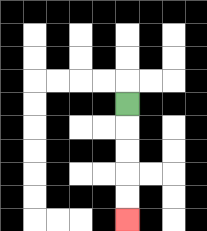{'start': '[5, 4]', 'end': '[5, 9]', 'path_directions': 'D,D,D,D,D', 'path_coordinates': '[[5, 4], [5, 5], [5, 6], [5, 7], [5, 8], [5, 9]]'}